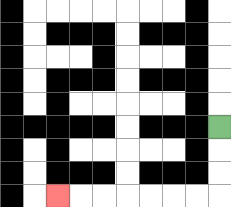{'start': '[9, 5]', 'end': '[2, 8]', 'path_directions': 'D,D,D,L,L,L,L,L,L,L', 'path_coordinates': '[[9, 5], [9, 6], [9, 7], [9, 8], [8, 8], [7, 8], [6, 8], [5, 8], [4, 8], [3, 8], [2, 8]]'}